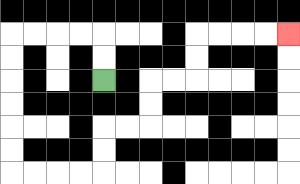{'start': '[4, 3]', 'end': '[12, 1]', 'path_directions': 'U,U,L,L,L,L,D,D,D,D,D,D,R,R,R,R,U,U,R,R,U,U,R,R,U,U,R,R,R,R', 'path_coordinates': '[[4, 3], [4, 2], [4, 1], [3, 1], [2, 1], [1, 1], [0, 1], [0, 2], [0, 3], [0, 4], [0, 5], [0, 6], [0, 7], [1, 7], [2, 7], [3, 7], [4, 7], [4, 6], [4, 5], [5, 5], [6, 5], [6, 4], [6, 3], [7, 3], [8, 3], [8, 2], [8, 1], [9, 1], [10, 1], [11, 1], [12, 1]]'}